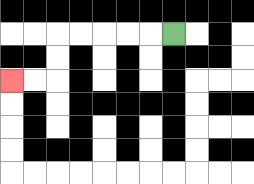{'start': '[7, 1]', 'end': '[0, 3]', 'path_directions': 'L,L,L,L,L,D,D,L,L', 'path_coordinates': '[[7, 1], [6, 1], [5, 1], [4, 1], [3, 1], [2, 1], [2, 2], [2, 3], [1, 3], [0, 3]]'}